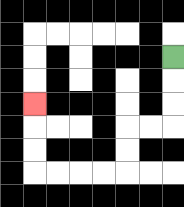{'start': '[7, 2]', 'end': '[1, 4]', 'path_directions': 'D,D,D,L,L,D,D,L,L,L,L,U,U,U', 'path_coordinates': '[[7, 2], [7, 3], [7, 4], [7, 5], [6, 5], [5, 5], [5, 6], [5, 7], [4, 7], [3, 7], [2, 7], [1, 7], [1, 6], [1, 5], [1, 4]]'}